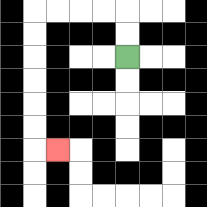{'start': '[5, 2]', 'end': '[2, 6]', 'path_directions': 'U,U,L,L,L,L,D,D,D,D,D,D,R', 'path_coordinates': '[[5, 2], [5, 1], [5, 0], [4, 0], [3, 0], [2, 0], [1, 0], [1, 1], [1, 2], [1, 3], [1, 4], [1, 5], [1, 6], [2, 6]]'}